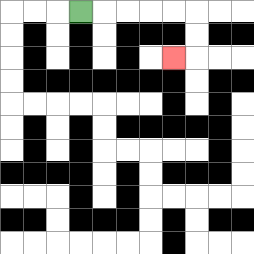{'start': '[3, 0]', 'end': '[7, 2]', 'path_directions': 'R,R,R,R,R,D,D,L', 'path_coordinates': '[[3, 0], [4, 0], [5, 0], [6, 0], [7, 0], [8, 0], [8, 1], [8, 2], [7, 2]]'}